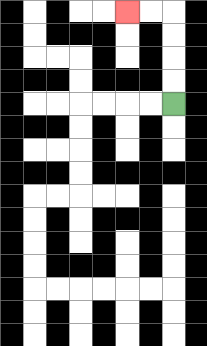{'start': '[7, 4]', 'end': '[5, 0]', 'path_directions': 'U,U,U,U,L,L', 'path_coordinates': '[[7, 4], [7, 3], [7, 2], [7, 1], [7, 0], [6, 0], [5, 0]]'}